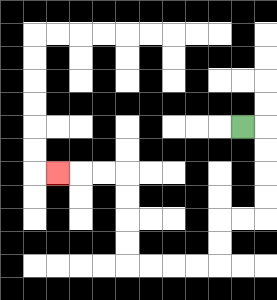{'start': '[10, 5]', 'end': '[2, 7]', 'path_directions': 'R,D,D,D,D,L,L,D,D,L,L,L,L,U,U,U,U,L,L,L', 'path_coordinates': '[[10, 5], [11, 5], [11, 6], [11, 7], [11, 8], [11, 9], [10, 9], [9, 9], [9, 10], [9, 11], [8, 11], [7, 11], [6, 11], [5, 11], [5, 10], [5, 9], [5, 8], [5, 7], [4, 7], [3, 7], [2, 7]]'}